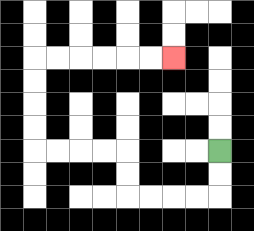{'start': '[9, 6]', 'end': '[7, 2]', 'path_directions': 'D,D,L,L,L,L,U,U,L,L,L,L,U,U,U,U,R,R,R,R,R,R', 'path_coordinates': '[[9, 6], [9, 7], [9, 8], [8, 8], [7, 8], [6, 8], [5, 8], [5, 7], [5, 6], [4, 6], [3, 6], [2, 6], [1, 6], [1, 5], [1, 4], [1, 3], [1, 2], [2, 2], [3, 2], [4, 2], [5, 2], [6, 2], [7, 2]]'}